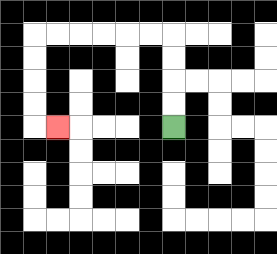{'start': '[7, 5]', 'end': '[2, 5]', 'path_directions': 'U,U,U,U,L,L,L,L,L,L,D,D,D,D,R', 'path_coordinates': '[[7, 5], [7, 4], [7, 3], [7, 2], [7, 1], [6, 1], [5, 1], [4, 1], [3, 1], [2, 1], [1, 1], [1, 2], [1, 3], [1, 4], [1, 5], [2, 5]]'}